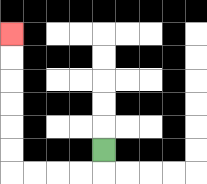{'start': '[4, 6]', 'end': '[0, 1]', 'path_directions': 'D,L,L,L,L,U,U,U,U,U,U', 'path_coordinates': '[[4, 6], [4, 7], [3, 7], [2, 7], [1, 7], [0, 7], [0, 6], [0, 5], [0, 4], [0, 3], [0, 2], [0, 1]]'}